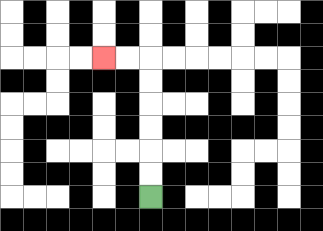{'start': '[6, 8]', 'end': '[4, 2]', 'path_directions': 'U,U,U,U,U,U,L,L', 'path_coordinates': '[[6, 8], [6, 7], [6, 6], [6, 5], [6, 4], [6, 3], [6, 2], [5, 2], [4, 2]]'}